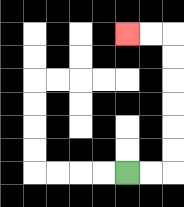{'start': '[5, 7]', 'end': '[5, 1]', 'path_directions': 'R,R,U,U,U,U,U,U,L,L', 'path_coordinates': '[[5, 7], [6, 7], [7, 7], [7, 6], [7, 5], [7, 4], [7, 3], [7, 2], [7, 1], [6, 1], [5, 1]]'}